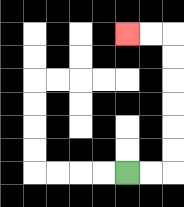{'start': '[5, 7]', 'end': '[5, 1]', 'path_directions': 'R,R,U,U,U,U,U,U,L,L', 'path_coordinates': '[[5, 7], [6, 7], [7, 7], [7, 6], [7, 5], [7, 4], [7, 3], [7, 2], [7, 1], [6, 1], [5, 1]]'}